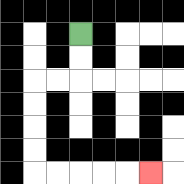{'start': '[3, 1]', 'end': '[6, 7]', 'path_directions': 'D,D,L,L,D,D,D,D,R,R,R,R,R', 'path_coordinates': '[[3, 1], [3, 2], [3, 3], [2, 3], [1, 3], [1, 4], [1, 5], [1, 6], [1, 7], [2, 7], [3, 7], [4, 7], [5, 7], [6, 7]]'}